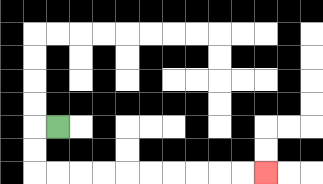{'start': '[2, 5]', 'end': '[11, 7]', 'path_directions': 'L,D,D,R,R,R,R,R,R,R,R,R,R', 'path_coordinates': '[[2, 5], [1, 5], [1, 6], [1, 7], [2, 7], [3, 7], [4, 7], [5, 7], [6, 7], [7, 7], [8, 7], [9, 7], [10, 7], [11, 7]]'}